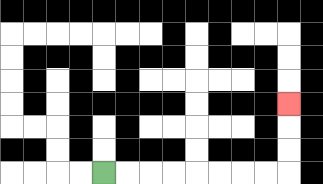{'start': '[4, 7]', 'end': '[12, 4]', 'path_directions': 'R,R,R,R,R,R,R,R,U,U,U', 'path_coordinates': '[[4, 7], [5, 7], [6, 7], [7, 7], [8, 7], [9, 7], [10, 7], [11, 7], [12, 7], [12, 6], [12, 5], [12, 4]]'}